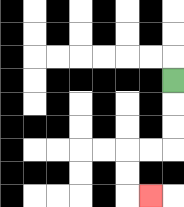{'start': '[7, 3]', 'end': '[6, 8]', 'path_directions': 'D,D,D,L,L,D,D,R', 'path_coordinates': '[[7, 3], [7, 4], [7, 5], [7, 6], [6, 6], [5, 6], [5, 7], [5, 8], [6, 8]]'}